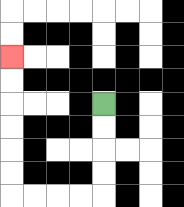{'start': '[4, 4]', 'end': '[0, 2]', 'path_directions': 'D,D,D,D,L,L,L,L,U,U,U,U,U,U', 'path_coordinates': '[[4, 4], [4, 5], [4, 6], [4, 7], [4, 8], [3, 8], [2, 8], [1, 8], [0, 8], [0, 7], [0, 6], [0, 5], [0, 4], [0, 3], [0, 2]]'}